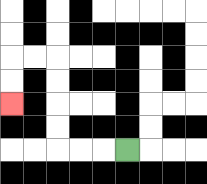{'start': '[5, 6]', 'end': '[0, 4]', 'path_directions': 'L,L,L,U,U,U,U,L,L,D,D', 'path_coordinates': '[[5, 6], [4, 6], [3, 6], [2, 6], [2, 5], [2, 4], [2, 3], [2, 2], [1, 2], [0, 2], [0, 3], [0, 4]]'}